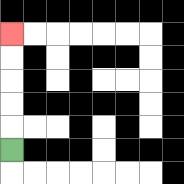{'start': '[0, 6]', 'end': '[0, 1]', 'path_directions': 'U,U,U,U,U', 'path_coordinates': '[[0, 6], [0, 5], [0, 4], [0, 3], [0, 2], [0, 1]]'}